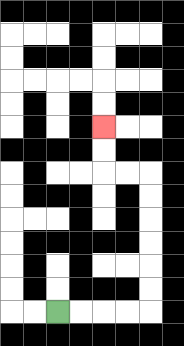{'start': '[2, 13]', 'end': '[4, 5]', 'path_directions': 'R,R,R,R,U,U,U,U,U,U,L,L,U,U', 'path_coordinates': '[[2, 13], [3, 13], [4, 13], [5, 13], [6, 13], [6, 12], [6, 11], [6, 10], [6, 9], [6, 8], [6, 7], [5, 7], [4, 7], [4, 6], [4, 5]]'}